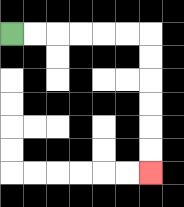{'start': '[0, 1]', 'end': '[6, 7]', 'path_directions': 'R,R,R,R,R,R,D,D,D,D,D,D', 'path_coordinates': '[[0, 1], [1, 1], [2, 1], [3, 1], [4, 1], [5, 1], [6, 1], [6, 2], [6, 3], [6, 4], [6, 5], [6, 6], [6, 7]]'}